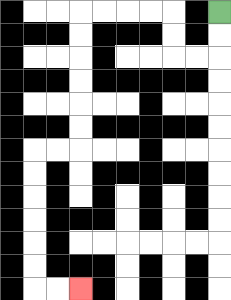{'start': '[9, 0]', 'end': '[3, 12]', 'path_directions': 'D,D,L,L,U,U,L,L,L,L,D,D,D,D,D,D,L,L,D,D,D,D,D,D,R,R', 'path_coordinates': '[[9, 0], [9, 1], [9, 2], [8, 2], [7, 2], [7, 1], [7, 0], [6, 0], [5, 0], [4, 0], [3, 0], [3, 1], [3, 2], [3, 3], [3, 4], [3, 5], [3, 6], [2, 6], [1, 6], [1, 7], [1, 8], [1, 9], [1, 10], [1, 11], [1, 12], [2, 12], [3, 12]]'}